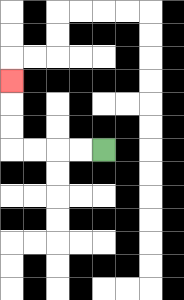{'start': '[4, 6]', 'end': '[0, 3]', 'path_directions': 'L,L,L,L,U,U,U', 'path_coordinates': '[[4, 6], [3, 6], [2, 6], [1, 6], [0, 6], [0, 5], [0, 4], [0, 3]]'}